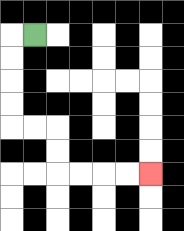{'start': '[1, 1]', 'end': '[6, 7]', 'path_directions': 'L,D,D,D,D,R,R,D,D,R,R,R,R', 'path_coordinates': '[[1, 1], [0, 1], [0, 2], [0, 3], [0, 4], [0, 5], [1, 5], [2, 5], [2, 6], [2, 7], [3, 7], [4, 7], [5, 7], [6, 7]]'}